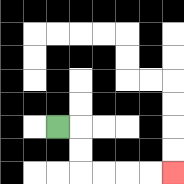{'start': '[2, 5]', 'end': '[7, 7]', 'path_directions': 'R,D,D,R,R,R,R', 'path_coordinates': '[[2, 5], [3, 5], [3, 6], [3, 7], [4, 7], [5, 7], [6, 7], [7, 7]]'}